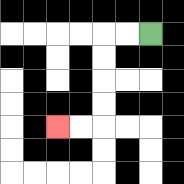{'start': '[6, 1]', 'end': '[2, 5]', 'path_directions': 'L,L,D,D,D,D,L,L', 'path_coordinates': '[[6, 1], [5, 1], [4, 1], [4, 2], [4, 3], [4, 4], [4, 5], [3, 5], [2, 5]]'}